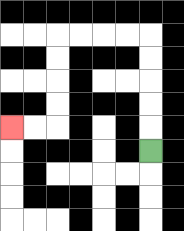{'start': '[6, 6]', 'end': '[0, 5]', 'path_directions': 'U,U,U,U,U,L,L,L,L,D,D,D,D,L,L', 'path_coordinates': '[[6, 6], [6, 5], [6, 4], [6, 3], [6, 2], [6, 1], [5, 1], [4, 1], [3, 1], [2, 1], [2, 2], [2, 3], [2, 4], [2, 5], [1, 5], [0, 5]]'}